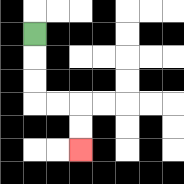{'start': '[1, 1]', 'end': '[3, 6]', 'path_directions': 'D,D,D,R,R,D,D', 'path_coordinates': '[[1, 1], [1, 2], [1, 3], [1, 4], [2, 4], [3, 4], [3, 5], [3, 6]]'}